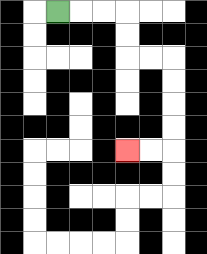{'start': '[2, 0]', 'end': '[5, 6]', 'path_directions': 'R,R,R,D,D,R,R,D,D,D,D,L,L', 'path_coordinates': '[[2, 0], [3, 0], [4, 0], [5, 0], [5, 1], [5, 2], [6, 2], [7, 2], [7, 3], [7, 4], [7, 5], [7, 6], [6, 6], [5, 6]]'}